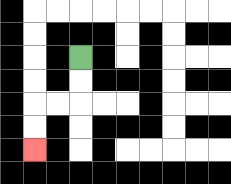{'start': '[3, 2]', 'end': '[1, 6]', 'path_directions': 'D,D,L,L,D,D', 'path_coordinates': '[[3, 2], [3, 3], [3, 4], [2, 4], [1, 4], [1, 5], [1, 6]]'}